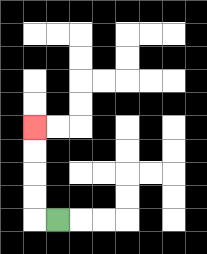{'start': '[2, 9]', 'end': '[1, 5]', 'path_directions': 'L,U,U,U,U', 'path_coordinates': '[[2, 9], [1, 9], [1, 8], [1, 7], [1, 6], [1, 5]]'}